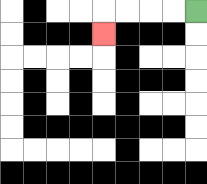{'start': '[8, 0]', 'end': '[4, 1]', 'path_directions': 'L,L,L,L,D', 'path_coordinates': '[[8, 0], [7, 0], [6, 0], [5, 0], [4, 0], [4, 1]]'}